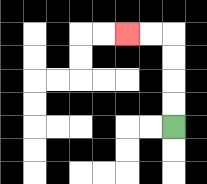{'start': '[7, 5]', 'end': '[5, 1]', 'path_directions': 'U,U,U,U,L,L', 'path_coordinates': '[[7, 5], [7, 4], [7, 3], [7, 2], [7, 1], [6, 1], [5, 1]]'}